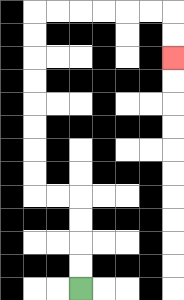{'start': '[3, 12]', 'end': '[7, 2]', 'path_directions': 'U,U,U,U,L,L,U,U,U,U,U,U,U,U,R,R,R,R,R,R,D,D', 'path_coordinates': '[[3, 12], [3, 11], [3, 10], [3, 9], [3, 8], [2, 8], [1, 8], [1, 7], [1, 6], [1, 5], [1, 4], [1, 3], [1, 2], [1, 1], [1, 0], [2, 0], [3, 0], [4, 0], [5, 0], [6, 0], [7, 0], [7, 1], [7, 2]]'}